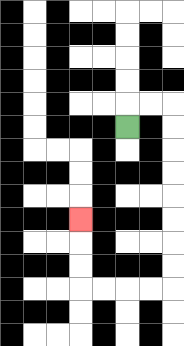{'start': '[5, 5]', 'end': '[3, 9]', 'path_directions': 'U,R,R,D,D,D,D,D,D,D,D,L,L,L,L,U,U,U', 'path_coordinates': '[[5, 5], [5, 4], [6, 4], [7, 4], [7, 5], [7, 6], [7, 7], [7, 8], [7, 9], [7, 10], [7, 11], [7, 12], [6, 12], [5, 12], [4, 12], [3, 12], [3, 11], [3, 10], [3, 9]]'}